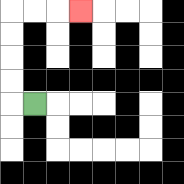{'start': '[1, 4]', 'end': '[3, 0]', 'path_directions': 'L,U,U,U,U,R,R,R', 'path_coordinates': '[[1, 4], [0, 4], [0, 3], [0, 2], [0, 1], [0, 0], [1, 0], [2, 0], [3, 0]]'}